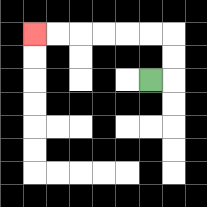{'start': '[6, 3]', 'end': '[1, 1]', 'path_directions': 'R,U,U,L,L,L,L,L,L', 'path_coordinates': '[[6, 3], [7, 3], [7, 2], [7, 1], [6, 1], [5, 1], [4, 1], [3, 1], [2, 1], [1, 1]]'}